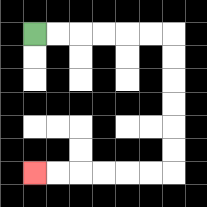{'start': '[1, 1]', 'end': '[1, 7]', 'path_directions': 'R,R,R,R,R,R,D,D,D,D,D,D,L,L,L,L,L,L', 'path_coordinates': '[[1, 1], [2, 1], [3, 1], [4, 1], [5, 1], [6, 1], [7, 1], [7, 2], [7, 3], [7, 4], [7, 5], [7, 6], [7, 7], [6, 7], [5, 7], [4, 7], [3, 7], [2, 7], [1, 7]]'}